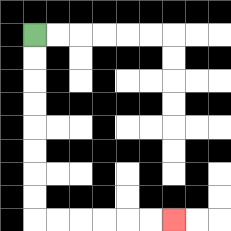{'start': '[1, 1]', 'end': '[7, 9]', 'path_directions': 'D,D,D,D,D,D,D,D,R,R,R,R,R,R', 'path_coordinates': '[[1, 1], [1, 2], [1, 3], [1, 4], [1, 5], [1, 6], [1, 7], [1, 8], [1, 9], [2, 9], [3, 9], [4, 9], [5, 9], [6, 9], [7, 9]]'}